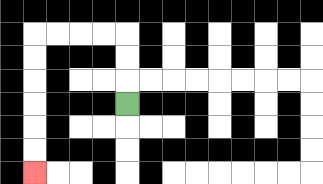{'start': '[5, 4]', 'end': '[1, 7]', 'path_directions': 'U,U,U,L,L,L,L,D,D,D,D,D,D', 'path_coordinates': '[[5, 4], [5, 3], [5, 2], [5, 1], [4, 1], [3, 1], [2, 1], [1, 1], [1, 2], [1, 3], [1, 4], [1, 5], [1, 6], [1, 7]]'}